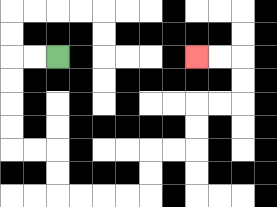{'start': '[2, 2]', 'end': '[8, 2]', 'path_directions': 'L,L,D,D,D,D,R,R,D,D,R,R,R,R,U,U,R,R,U,U,R,R,U,U,L,L', 'path_coordinates': '[[2, 2], [1, 2], [0, 2], [0, 3], [0, 4], [0, 5], [0, 6], [1, 6], [2, 6], [2, 7], [2, 8], [3, 8], [4, 8], [5, 8], [6, 8], [6, 7], [6, 6], [7, 6], [8, 6], [8, 5], [8, 4], [9, 4], [10, 4], [10, 3], [10, 2], [9, 2], [8, 2]]'}